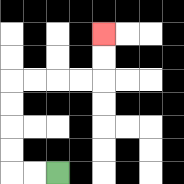{'start': '[2, 7]', 'end': '[4, 1]', 'path_directions': 'L,L,U,U,U,U,R,R,R,R,U,U', 'path_coordinates': '[[2, 7], [1, 7], [0, 7], [0, 6], [0, 5], [0, 4], [0, 3], [1, 3], [2, 3], [3, 3], [4, 3], [4, 2], [4, 1]]'}